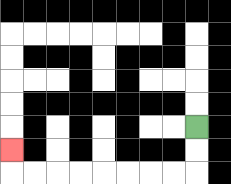{'start': '[8, 5]', 'end': '[0, 6]', 'path_directions': 'D,D,L,L,L,L,L,L,L,L,U', 'path_coordinates': '[[8, 5], [8, 6], [8, 7], [7, 7], [6, 7], [5, 7], [4, 7], [3, 7], [2, 7], [1, 7], [0, 7], [0, 6]]'}